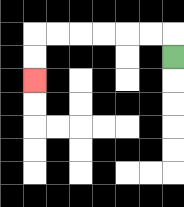{'start': '[7, 2]', 'end': '[1, 3]', 'path_directions': 'U,L,L,L,L,L,L,D,D', 'path_coordinates': '[[7, 2], [7, 1], [6, 1], [5, 1], [4, 1], [3, 1], [2, 1], [1, 1], [1, 2], [1, 3]]'}